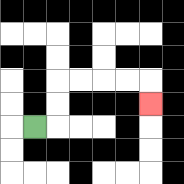{'start': '[1, 5]', 'end': '[6, 4]', 'path_directions': 'R,U,U,R,R,R,R,D', 'path_coordinates': '[[1, 5], [2, 5], [2, 4], [2, 3], [3, 3], [4, 3], [5, 3], [6, 3], [6, 4]]'}